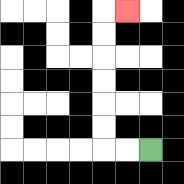{'start': '[6, 6]', 'end': '[5, 0]', 'path_directions': 'L,L,U,U,U,U,U,U,R', 'path_coordinates': '[[6, 6], [5, 6], [4, 6], [4, 5], [4, 4], [4, 3], [4, 2], [4, 1], [4, 0], [5, 0]]'}